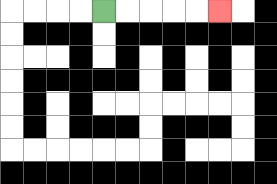{'start': '[4, 0]', 'end': '[9, 0]', 'path_directions': 'R,R,R,R,R', 'path_coordinates': '[[4, 0], [5, 0], [6, 0], [7, 0], [8, 0], [9, 0]]'}